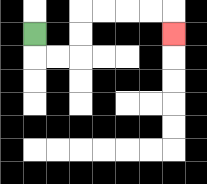{'start': '[1, 1]', 'end': '[7, 1]', 'path_directions': 'D,R,R,U,U,R,R,R,R,D', 'path_coordinates': '[[1, 1], [1, 2], [2, 2], [3, 2], [3, 1], [3, 0], [4, 0], [5, 0], [6, 0], [7, 0], [7, 1]]'}